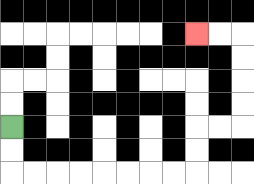{'start': '[0, 5]', 'end': '[8, 1]', 'path_directions': 'D,D,R,R,R,R,R,R,R,R,U,U,R,R,U,U,U,U,L,L', 'path_coordinates': '[[0, 5], [0, 6], [0, 7], [1, 7], [2, 7], [3, 7], [4, 7], [5, 7], [6, 7], [7, 7], [8, 7], [8, 6], [8, 5], [9, 5], [10, 5], [10, 4], [10, 3], [10, 2], [10, 1], [9, 1], [8, 1]]'}